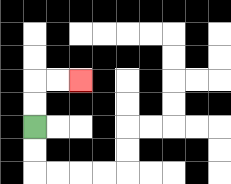{'start': '[1, 5]', 'end': '[3, 3]', 'path_directions': 'U,U,R,R', 'path_coordinates': '[[1, 5], [1, 4], [1, 3], [2, 3], [3, 3]]'}